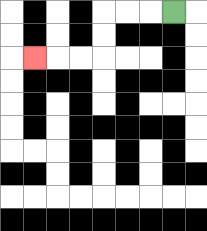{'start': '[7, 0]', 'end': '[1, 2]', 'path_directions': 'L,L,L,D,D,L,L,L', 'path_coordinates': '[[7, 0], [6, 0], [5, 0], [4, 0], [4, 1], [4, 2], [3, 2], [2, 2], [1, 2]]'}